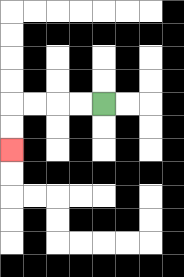{'start': '[4, 4]', 'end': '[0, 6]', 'path_directions': 'L,L,L,L,D,D', 'path_coordinates': '[[4, 4], [3, 4], [2, 4], [1, 4], [0, 4], [0, 5], [0, 6]]'}